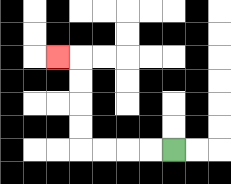{'start': '[7, 6]', 'end': '[2, 2]', 'path_directions': 'L,L,L,L,U,U,U,U,L', 'path_coordinates': '[[7, 6], [6, 6], [5, 6], [4, 6], [3, 6], [3, 5], [3, 4], [3, 3], [3, 2], [2, 2]]'}